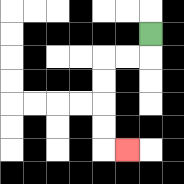{'start': '[6, 1]', 'end': '[5, 6]', 'path_directions': 'D,L,L,D,D,D,D,R', 'path_coordinates': '[[6, 1], [6, 2], [5, 2], [4, 2], [4, 3], [4, 4], [4, 5], [4, 6], [5, 6]]'}